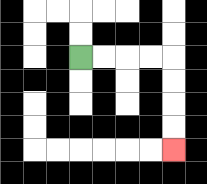{'start': '[3, 2]', 'end': '[7, 6]', 'path_directions': 'R,R,R,R,D,D,D,D', 'path_coordinates': '[[3, 2], [4, 2], [5, 2], [6, 2], [7, 2], [7, 3], [7, 4], [7, 5], [7, 6]]'}